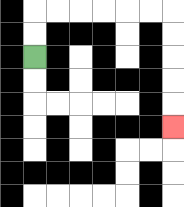{'start': '[1, 2]', 'end': '[7, 5]', 'path_directions': 'U,U,R,R,R,R,R,R,D,D,D,D,D', 'path_coordinates': '[[1, 2], [1, 1], [1, 0], [2, 0], [3, 0], [4, 0], [5, 0], [6, 0], [7, 0], [7, 1], [7, 2], [7, 3], [7, 4], [7, 5]]'}